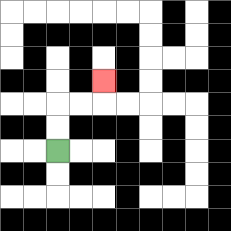{'start': '[2, 6]', 'end': '[4, 3]', 'path_directions': 'U,U,R,R,U', 'path_coordinates': '[[2, 6], [2, 5], [2, 4], [3, 4], [4, 4], [4, 3]]'}